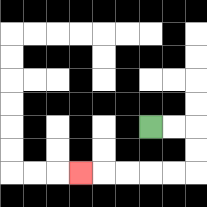{'start': '[6, 5]', 'end': '[3, 7]', 'path_directions': 'R,R,D,D,L,L,L,L,L', 'path_coordinates': '[[6, 5], [7, 5], [8, 5], [8, 6], [8, 7], [7, 7], [6, 7], [5, 7], [4, 7], [3, 7]]'}